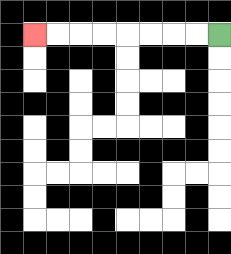{'start': '[9, 1]', 'end': '[1, 1]', 'path_directions': 'L,L,L,L,L,L,L,L', 'path_coordinates': '[[9, 1], [8, 1], [7, 1], [6, 1], [5, 1], [4, 1], [3, 1], [2, 1], [1, 1]]'}